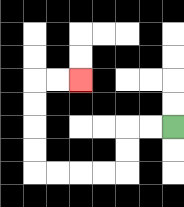{'start': '[7, 5]', 'end': '[3, 3]', 'path_directions': 'L,L,D,D,L,L,L,L,U,U,U,U,R,R', 'path_coordinates': '[[7, 5], [6, 5], [5, 5], [5, 6], [5, 7], [4, 7], [3, 7], [2, 7], [1, 7], [1, 6], [1, 5], [1, 4], [1, 3], [2, 3], [3, 3]]'}